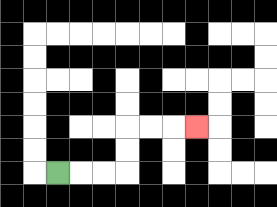{'start': '[2, 7]', 'end': '[8, 5]', 'path_directions': 'R,R,R,U,U,R,R,R', 'path_coordinates': '[[2, 7], [3, 7], [4, 7], [5, 7], [5, 6], [5, 5], [6, 5], [7, 5], [8, 5]]'}